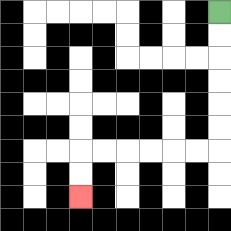{'start': '[9, 0]', 'end': '[3, 8]', 'path_directions': 'D,D,D,D,D,D,L,L,L,L,L,L,D,D', 'path_coordinates': '[[9, 0], [9, 1], [9, 2], [9, 3], [9, 4], [9, 5], [9, 6], [8, 6], [7, 6], [6, 6], [5, 6], [4, 6], [3, 6], [3, 7], [3, 8]]'}